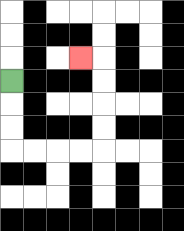{'start': '[0, 3]', 'end': '[3, 2]', 'path_directions': 'D,D,D,R,R,R,R,U,U,U,U,L', 'path_coordinates': '[[0, 3], [0, 4], [0, 5], [0, 6], [1, 6], [2, 6], [3, 6], [4, 6], [4, 5], [4, 4], [4, 3], [4, 2], [3, 2]]'}